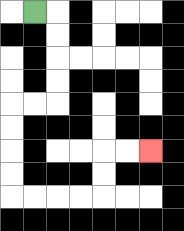{'start': '[1, 0]', 'end': '[6, 6]', 'path_directions': 'R,D,D,D,D,L,L,D,D,D,D,R,R,R,R,U,U,R,R', 'path_coordinates': '[[1, 0], [2, 0], [2, 1], [2, 2], [2, 3], [2, 4], [1, 4], [0, 4], [0, 5], [0, 6], [0, 7], [0, 8], [1, 8], [2, 8], [3, 8], [4, 8], [4, 7], [4, 6], [5, 6], [6, 6]]'}